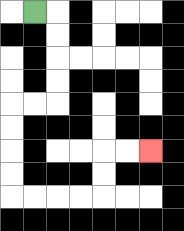{'start': '[1, 0]', 'end': '[6, 6]', 'path_directions': 'R,D,D,D,D,L,L,D,D,D,D,R,R,R,R,U,U,R,R', 'path_coordinates': '[[1, 0], [2, 0], [2, 1], [2, 2], [2, 3], [2, 4], [1, 4], [0, 4], [0, 5], [0, 6], [0, 7], [0, 8], [1, 8], [2, 8], [3, 8], [4, 8], [4, 7], [4, 6], [5, 6], [6, 6]]'}